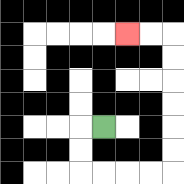{'start': '[4, 5]', 'end': '[5, 1]', 'path_directions': 'L,D,D,R,R,R,R,U,U,U,U,U,U,L,L', 'path_coordinates': '[[4, 5], [3, 5], [3, 6], [3, 7], [4, 7], [5, 7], [6, 7], [7, 7], [7, 6], [7, 5], [7, 4], [7, 3], [7, 2], [7, 1], [6, 1], [5, 1]]'}